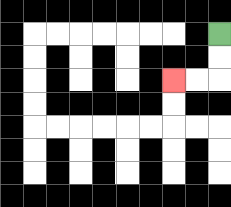{'start': '[9, 1]', 'end': '[7, 3]', 'path_directions': 'D,D,L,L', 'path_coordinates': '[[9, 1], [9, 2], [9, 3], [8, 3], [7, 3]]'}